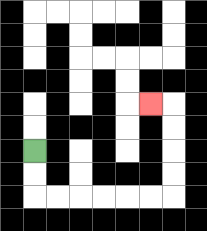{'start': '[1, 6]', 'end': '[6, 4]', 'path_directions': 'D,D,R,R,R,R,R,R,U,U,U,U,L', 'path_coordinates': '[[1, 6], [1, 7], [1, 8], [2, 8], [3, 8], [4, 8], [5, 8], [6, 8], [7, 8], [7, 7], [7, 6], [7, 5], [7, 4], [6, 4]]'}